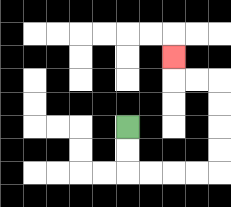{'start': '[5, 5]', 'end': '[7, 2]', 'path_directions': 'D,D,R,R,R,R,U,U,U,U,L,L,U', 'path_coordinates': '[[5, 5], [5, 6], [5, 7], [6, 7], [7, 7], [8, 7], [9, 7], [9, 6], [9, 5], [9, 4], [9, 3], [8, 3], [7, 3], [7, 2]]'}